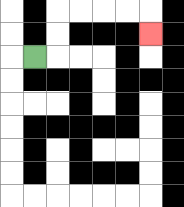{'start': '[1, 2]', 'end': '[6, 1]', 'path_directions': 'R,U,U,R,R,R,R,D', 'path_coordinates': '[[1, 2], [2, 2], [2, 1], [2, 0], [3, 0], [4, 0], [5, 0], [6, 0], [6, 1]]'}